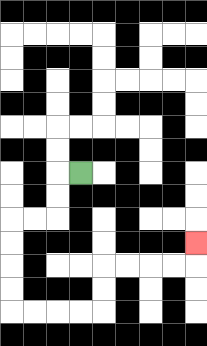{'start': '[3, 7]', 'end': '[8, 10]', 'path_directions': 'L,D,D,L,L,D,D,D,D,R,R,R,R,U,U,R,R,R,R,U', 'path_coordinates': '[[3, 7], [2, 7], [2, 8], [2, 9], [1, 9], [0, 9], [0, 10], [0, 11], [0, 12], [0, 13], [1, 13], [2, 13], [3, 13], [4, 13], [4, 12], [4, 11], [5, 11], [6, 11], [7, 11], [8, 11], [8, 10]]'}